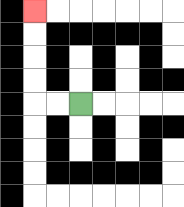{'start': '[3, 4]', 'end': '[1, 0]', 'path_directions': 'L,L,U,U,U,U', 'path_coordinates': '[[3, 4], [2, 4], [1, 4], [1, 3], [1, 2], [1, 1], [1, 0]]'}